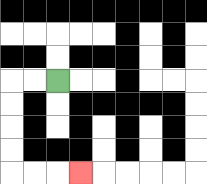{'start': '[2, 3]', 'end': '[3, 7]', 'path_directions': 'L,L,D,D,D,D,R,R,R', 'path_coordinates': '[[2, 3], [1, 3], [0, 3], [0, 4], [0, 5], [0, 6], [0, 7], [1, 7], [2, 7], [3, 7]]'}